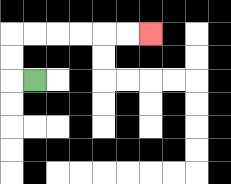{'start': '[1, 3]', 'end': '[6, 1]', 'path_directions': 'L,U,U,R,R,R,R,R,R', 'path_coordinates': '[[1, 3], [0, 3], [0, 2], [0, 1], [1, 1], [2, 1], [3, 1], [4, 1], [5, 1], [6, 1]]'}